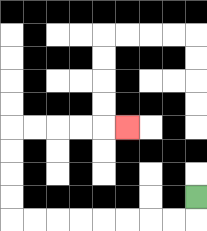{'start': '[8, 8]', 'end': '[5, 5]', 'path_directions': 'D,L,L,L,L,L,L,L,L,U,U,U,U,R,R,R,R,R', 'path_coordinates': '[[8, 8], [8, 9], [7, 9], [6, 9], [5, 9], [4, 9], [3, 9], [2, 9], [1, 9], [0, 9], [0, 8], [0, 7], [0, 6], [0, 5], [1, 5], [2, 5], [3, 5], [4, 5], [5, 5]]'}